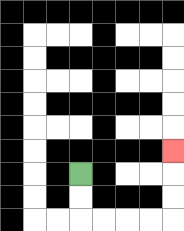{'start': '[3, 7]', 'end': '[7, 6]', 'path_directions': 'D,D,R,R,R,R,U,U,U', 'path_coordinates': '[[3, 7], [3, 8], [3, 9], [4, 9], [5, 9], [6, 9], [7, 9], [7, 8], [7, 7], [7, 6]]'}